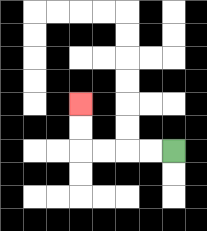{'start': '[7, 6]', 'end': '[3, 4]', 'path_directions': 'L,L,L,L,U,U', 'path_coordinates': '[[7, 6], [6, 6], [5, 6], [4, 6], [3, 6], [3, 5], [3, 4]]'}